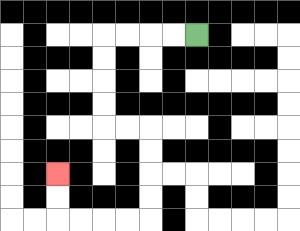{'start': '[8, 1]', 'end': '[2, 7]', 'path_directions': 'L,L,L,L,D,D,D,D,R,R,D,D,D,D,L,L,L,L,U,U', 'path_coordinates': '[[8, 1], [7, 1], [6, 1], [5, 1], [4, 1], [4, 2], [4, 3], [4, 4], [4, 5], [5, 5], [6, 5], [6, 6], [6, 7], [6, 8], [6, 9], [5, 9], [4, 9], [3, 9], [2, 9], [2, 8], [2, 7]]'}